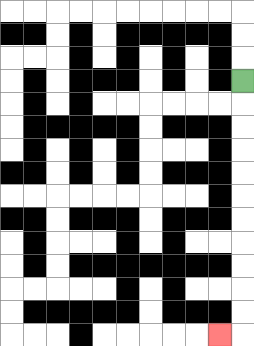{'start': '[10, 3]', 'end': '[9, 14]', 'path_directions': 'D,D,D,D,D,D,D,D,D,D,D,L', 'path_coordinates': '[[10, 3], [10, 4], [10, 5], [10, 6], [10, 7], [10, 8], [10, 9], [10, 10], [10, 11], [10, 12], [10, 13], [10, 14], [9, 14]]'}